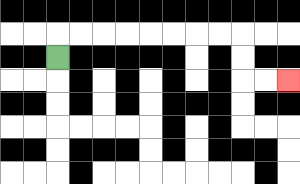{'start': '[2, 2]', 'end': '[12, 3]', 'path_directions': 'U,R,R,R,R,R,R,R,R,D,D,R,R', 'path_coordinates': '[[2, 2], [2, 1], [3, 1], [4, 1], [5, 1], [6, 1], [7, 1], [8, 1], [9, 1], [10, 1], [10, 2], [10, 3], [11, 3], [12, 3]]'}